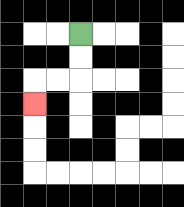{'start': '[3, 1]', 'end': '[1, 4]', 'path_directions': 'D,D,L,L,D', 'path_coordinates': '[[3, 1], [3, 2], [3, 3], [2, 3], [1, 3], [1, 4]]'}